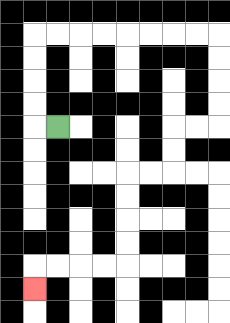{'start': '[2, 5]', 'end': '[1, 12]', 'path_directions': 'L,U,U,U,U,R,R,R,R,R,R,R,R,D,D,D,D,L,L,D,D,L,L,D,D,D,D,L,L,L,L,D', 'path_coordinates': '[[2, 5], [1, 5], [1, 4], [1, 3], [1, 2], [1, 1], [2, 1], [3, 1], [4, 1], [5, 1], [6, 1], [7, 1], [8, 1], [9, 1], [9, 2], [9, 3], [9, 4], [9, 5], [8, 5], [7, 5], [7, 6], [7, 7], [6, 7], [5, 7], [5, 8], [5, 9], [5, 10], [5, 11], [4, 11], [3, 11], [2, 11], [1, 11], [1, 12]]'}